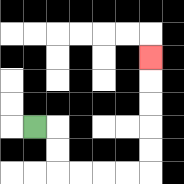{'start': '[1, 5]', 'end': '[6, 2]', 'path_directions': 'R,D,D,R,R,R,R,U,U,U,U,U', 'path_coordinates': '[[1, 5], [2, 5], [2, 6], [2, 7], [3, 7], [4, 7], [5, 7], [6, 7], [6, 6], [6, 5], [6, 4], [6, 3], [6, 2]]'}